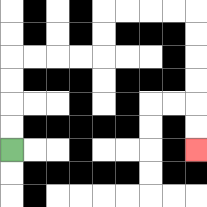{'start': '[0, 6]', 'end': '[8, 6]', 'path_directions': 'U,U,U,U,R,R,R,R,U,U,R,R,R,R,D,D,D,D,D,D', 'path_coordinates': '[[0, 6], [0, 5], [0, 4], [0, 3], [0, 2], [1, 2], [2, 2], [3, 2], [4, 2], [4, 1], [4, 0], [5, 0], [6, 0], [7, 0], [8, 0], [8, 1], [8, 2], [8, 3], [8, 4], [8, 5], [8, 6]]'}